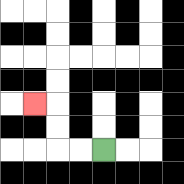{'start': '[4, 6]', 'end': '[1, 4]', 'path_directions': 'L,L,U,U,L', 'path_coordinates': '[[4, 6], [3, 6], [2, 6], [2, 5], [2, 4], [1, 4]]'}